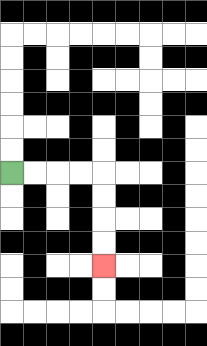{'start': '[0, 7]', 'end': '[4, 11]', 'path_directions': 'R,R,R,R,D,D,D,D', 'path_coordinates': '[[0, 7], [1, 7], [2, 7], [3, 7], [4, 7], [4, 8], [4, 9], [4, 10], [4, 11]]'}